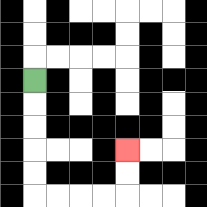{'start': '[1, 3]', 'end': '[5, 6]', 'path_directions': 'D,D,D,D,D,R,R,R,R,U,U', 'path_coordinates': '[[1, 3], [1, 4], [1, 5], [1, 6], [1, 7], [1, 8], [2, 8], [3, 8], [4, 8], [5, 8], [5, 7], [5, 6]]'}